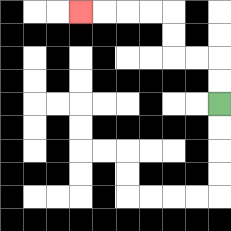{'start': '[9, 4]', 'end': '[3, 0]', 'path_directions': 'U,U,L,L,U,U,L,L,L,L', 'path_coordinates': '[[9, 4], [9, 3], [9, 2], [8, 2], [7, 2], [7, 1], [7, 0], [6, 0], [5, 0], [4, 0], [3, 0]]'}